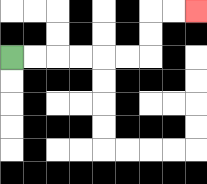{'start': '[0, 2]', 'end': '[8, 0]', 'path_directions': 'R,R,R,R,R,R,U,U,R,R', 'path_coordinates': '[[0, 2], [1, 2], [2, 2], [3, 2], [4, 2], [5, 2], [6, 2], [6, 1], [6, 0], [7, 0], [8, 0]]'}